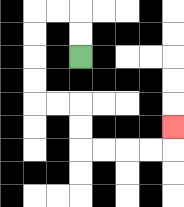{'start': '[3, 2]', 'end': '[7, 5]', 'path_directions': 'U,U,L,L,D,D,D,D,R,R,D,D,R,R,R,R,U', 'path_coordinates': '[[3, 2], [3, 1], [3, 0], [2, 0], [1, 0], [1, 1], [1, 2], [1, 3], [1, 4], [2, 4], [3, 4], [3, 5], [3, 6], [4, 6], [5, 6], [6, 6], [7, 6], [7, 5]]'}